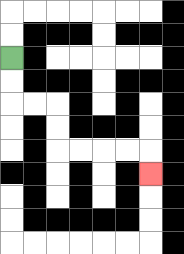{'start': '[0, 2]', 'end': '[6, 7]', 'path_directions': 'D,D,R,R,D,D,R,R,R,R,D', 'path_coordinates': '[[0, 2], [0, 3], [0, 4], [1, 4], [2, 4], [2, 5], [2, 6], [3, 6], [4, 6], [5, 6], [6, 6], [6, 7]]'}